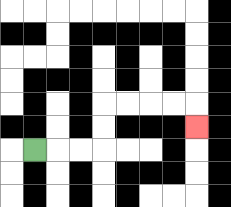{'start': '[1, 6]', 'end': '[8, 5]', 'path_directions': 'R,R,R,U,U,R,R,R,R,D', 'path_coordinates': '[[1, 6], [2, 6], [3, 6], [4, 6], [4, 5], [4, 4], [5, 4], [6, 4], [7, 4], [8, 4], [8, 5]]'}